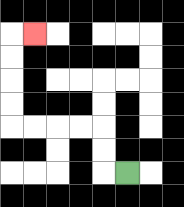{'start': '[5, 7]', 'end': '[1, 1]', 'path_directions': 'L,U,U,L,L,L,L,U,U,U,U,R', 'path_coordinates': '[[5, 7], [4, 7], [4, 6], [4, 5], [3, 5], [2, 5], [1, 5], [0, 5], [0, 4], [0, 3], [0, 2], [0, 1], [1, 1]]'}